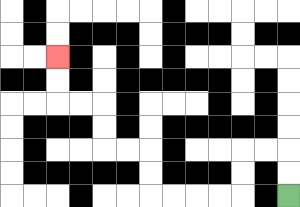{'start': '[12, 8]', 'end': '[2, 2]', 'path_directions': 'U,U,L,L,D,D,L,L,L,L,U,U,L,L,U,U,L,L,U,U', 'path_coordinates': '[[12, 8], [12, 7], [12, 6], [11, 6], [10, 6], [10, 7], [10, 8], [9, 8], [8, 8], [7, 8], [6, 8], [6, 7], [6, 6], [5, 6], [4, 6], [4, 5], [4, 4], [3, 4], [2, 4], [2, 3], [2, 2]]'}